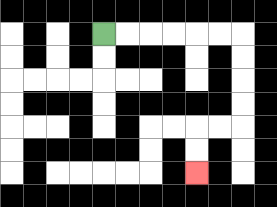{'start': '[4, 1]', 'end': '[8, 7]', 'path_directions': 'R,R,R,R,R,R,D,D,D,D,L,L,D,D', 'path_coordinates': '[[4, 1], [5, 1], [6, 1], [7, 1], [8, 1], [9, 1], [10, 1], [10, 2], [10, 3], [10, 4], [10, 5], [9, 5], [8, 5], [8, 6], [8, 7]]'}